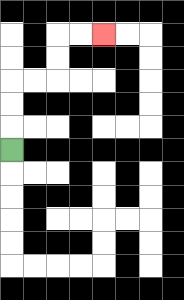{'start': '[0, 6]', 'end': '[4, 1]', 'path_directions': 'U,U,U,R,R,U,U,R,R', 'path_coordinates': '[[0, 6], [0, 5], [0, 4], [0, 3], [1, 3], [2, 3], [2, 2], [2, 1], [3, 1], [4, 1]]'}